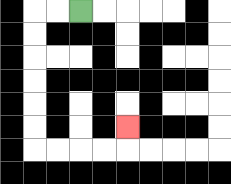{'start': '[3, 0]', 'end': '[5, 5]', 'path_directions': 'L,L,D,D,D,D,D,D,R,R,R,R,U', 'path_coordinates': '[[3, 0], [2, 0], [1, 0], [1, 1], [1, 2], [1, 3], [1, 4], [1, 5], [1, 6], [2, 6], [3, 6], [4, 6], [5, 6], [5, 5]]'}